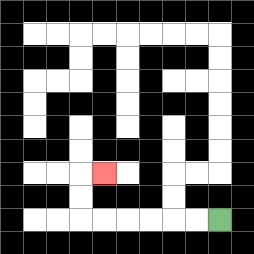{'start': '[9, 9]', 'end': '[4, 7]', 'path_directions': 'L,L,L,L,L,L,U,U,R', 'path_coordinates': '[[9, 9], [8, 9], [7, 9], [6, 9], [5, 9], [4, 9], [3, 9], [3, 8], [3, 7], [4, 7]]'}